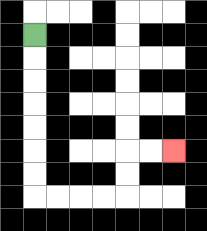{'start': '[1, 1]', 'end': '[7, 6]', 'path_directions': 'D,D,D,D,D,D,D,R,R,R,R,U,U,R,R', 'path_coordinates': '[[1, 1], [1, 2], [1, 3], [1, 4], [1, 5], [1, 6], [1, 7], [1, 8], [2, 8], [3, 8], [4, 8], [5, 8], [5, 7], [5, 6], [6, 6], [7, 6]]'}